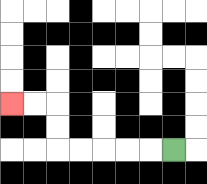{'start': '[7, 6]', 'end': '[0, 4]', 'path_directions': 'L,L,L,L,L,U,U,L,L', 'path_coordinates': '[[7, 6], [6, 6], [5, 6], [4, 6], [3, 6], [2, 6], [2, 5], [2, 4], [1, 4], [0, 4]]'}